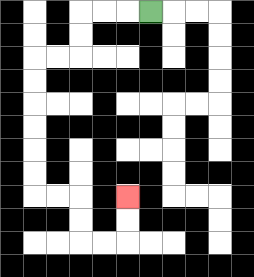{'start': '[6, 0]', 'end': '[5, 8]', 'path_directions': 'L,L,L,D,D,L,L,D,D,D,D,D,D,R,R,D,D,R,R,U,U', 'path_coordinates': '[[6, 0], [5, 0], [4, 0], [3, 0], [3, 1], [3, 2], [2, 2], [1, 2], [1, 3], [1, 4], [1, 5], [1, 6], [1, 7], [1, 8], [2, 8], [3, 8], [3, 9], [3, 10], [4, 10], [5, 10], [5, 9], [5, 8]]'}